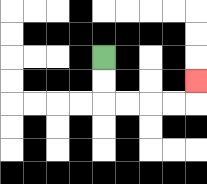{'start': '[4, 2]', 'end': '[8, 3]', 'path_directions': 'D,D,R,R,R,R,U', 'path_coordinates': '[[4, 2], [4, 3], [4, 4], [5, 4], [6, 4], [7, 4], [8, 4], [8, 3]]'}